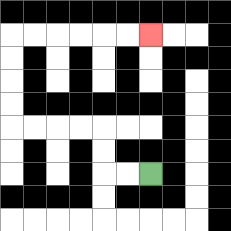{'start': '[6, 7]', 'end': '[6, 1]', 'path_directions': 'L,L,U,U,L,L,L,L,U,U,U,U,R,R,R,R,R,R', 'path_coordinates': '[[6, 7], [5, 7], [4, 7], [4, 6], [4, 5], [3, 5], [2, 5], [1, 5], [0, 5], [0, 4], [0, 3], [0, 2], [0, 1], [1, 1], [2, 1], [3, 1], [4, 1], [5, 1], [6, 1]]'}